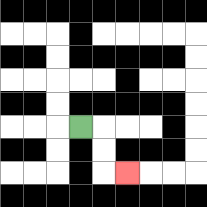{'start': '[3, 5]', 'end': '[5, 7]', 'path_directions': 'R,D,D,R', 'path_coordinates': '[[3, 5], [4, 5], [4, 6], [4, 7], [5, 7]]'}